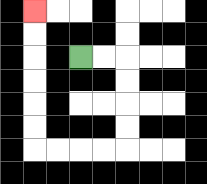{'start': '[3, 2]', 'end': '[1, 0]', 'path_directions': 'R,R,D,D,D,D,L,L,L,L,U,U,U,U,U,U', 'path_coordinates': '[[3, 2], [4, 2], [5, 2], [5, 3], [5, 4], [5, 5], [5, 6], [4, 6], [3, 6], [2, 6], [1, 6], [1, 5], [1, 4], [1, 3], [1, 2], [1, 1], [1, 0]]'}